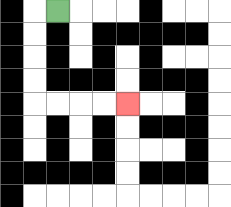{'start': '[2, 0]', 'end': '[5, 4]', 'path_directions': 'L,D,D,D,D,R,R,R,R', 'path_coordinates': '[[2, 0], [1, 0], [1, 1], [1, 2], [1, 3], [1, 4], [2, 4], [3, 4], [4, 4], [5, 4]]'}